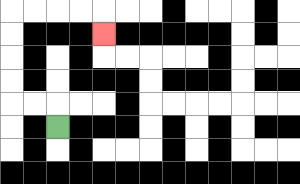{'start': '[2, 5]', 'end': '[4, 1]', 'path_directions': 'U,L,L,U,U,U,U,R,R,R,R,D', 'path_coordinates': '[[2, 5], [2, 4], [1, 4], [0, 4], [0, 3], [0, 2], [0, 1], [0, 0], [1, 0], [2, 0], [3, 0], [4, 0], [4, 1]]'}